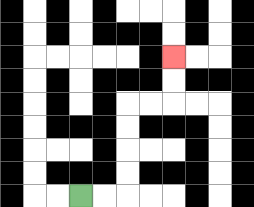{'start': '[3, 8]', 'end': '[7, 2]', 'path_directions': 'R,R,U,U,U,U,R,R,U,U', 'path_coordinates': '[[3, 8], [4, 8], [5, 8], [5, 7], [5, 6], [5, 5], [5, 4], [6, 4], [7, 4], [7, 3], [7, 2]]'}